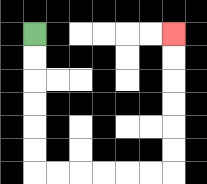{'start': '[1, 1]', 'end': '[7, 1]', 'path_directions': 'D,D,D,D,D,D,R,R,R,R,R,R,U,U,U,U,U,U', 'path_coordinates': '[[1, 1], [1, 2], [1, 3], [1, 4], [1, 5], [1, 6], [1, 7], [2, 7], [3, 7], [4, 7], [5, 7], [6, 7], [7, 7], [7, 6], [7, 5], [7, 4], [7, 3], [7, 2], [7, 1]]'}